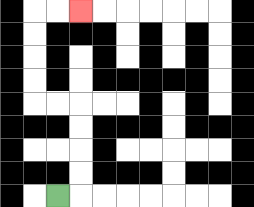{'start': '[2, 8]', 'end': '[3, 0]', 'path_directions': 'R,U,U,U,U,L,L,U,U,U,U,R,R', 'path_coordinates': '[[2, 8], [3, 8], [3, 7], [3, 6], [3, 5], [3, 4], [2, 4], [1, 4], [1, 3], [1, 2], [1, 1], [1, 0], [2, 0], [3, 0]]'}